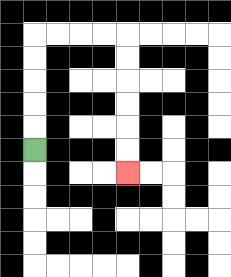{'start': '[1, 6]', 'end': '[5, 7]', 'path_directions': 'U,U,U,U,U,R,R,R,R,D,D,D,D,D,D', 'path_coordinates': '[[1, 6], [1, 5], [1, 4], [1, 3], [1, 2], [1, 1], [2, 1], [3, 1], [4, 1], [5, 1], [5, 2], [5, 3], [5, 4], [5, 5], [5, 6], [5, 7]]'}